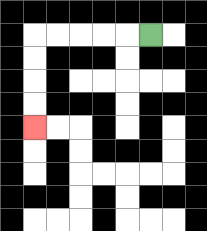{'start': '[6, 1]', 'end': '[1, 5]', 'path_directions': 'L,L,L,L,L,D,D,D,D', 'path_coordinates': '[[6, 1], [5, 1], [4, 1], [3, 1], [2, 1], [1, 1], [1, 2], [1, 3], [1, 4], [1, 5]]'}